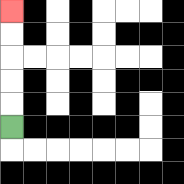{'start': '[0, 5]', 'end': '[0, 0]', 'path_directions': 'U,U,U,U,U', 'path_coordinates': '[[0, 5], [0, 4], [0, 3], [0, 2], [0, 1], [0, 0]]'}